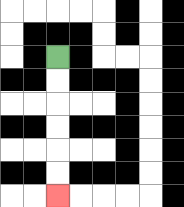{'start': '[2, 2]', 'end': '[2, 8]', 'path_directions': 'D,D,D,D,D,D', 'path_coordinates': '[[2, 2], [2, 3], [2, 4], [2, 5], [2, 6], [2, 7], [2, 8]]'}